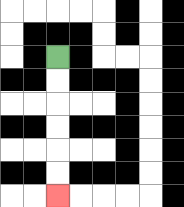{'start': '[2, 2]', 'end': '[2, 8]', 'path_directions': 'D,D,D,D,D,D', 'path_coordinates': '[[2, 2], [2, 3], [2, 4], [2, 5], [2, 6], [2, 7], [2, 8]]'}